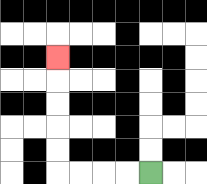{'start': '[6, 7]', 'end': '[2, 2]', 'path_directions': 'L,L,L,L,U,U,U,U,U', 'path_coordinates': '[[6, 7], [5, 7], [4, 7], [3, 7], [2, 7], [2, 6], [2, 5], [2, 4], [2, 3], [2, 2]]'}